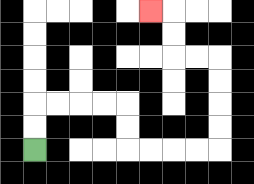{'start': '[1, 6]', 'end': '[6, 0]', 'path_directions': 'U,U,R,R,R,R,D,D,R,R,R,R,U,U,U,U,L,L,U,U,L', 'path_coordinates': '[[1, 6], [1, 5], [1, 4], [2, 4], [3, 4], [4, 4], [5, 4], [5, 5], [5, 6], [6, 6], [7, 6], [8, 6], [9, 6], [9, 5], [9, 4], [9, 3], [9, 2], [8, 2], [7, 2], [7, 1], [7, 0], [6, 0]]'}